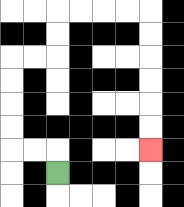{'start': '[2, 7]', 'end': '[6, 6]', 'path_directions': 'U,L,L,U,U,U,U,R,R,U,U,R,R,R,R,D,D,D,D,D,D', 'path_coordinates': '[[2, 7], [2, 6], [1, 6], [0, 6], [0, 5], [0, 4], [0, 3], [0, 2], [1, 2], [2, 2], [2, 1], [2, 0], [3, 0], [4, 0], [5, 0], [6, 0], [6, 1], [6, 2], [6, 3], [6, 4], [6, 5], [6, 6]]'}